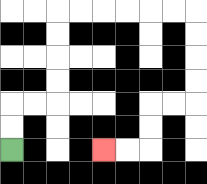{'start': '[0, 6]', 'end': '[4, 6]', 'path_directions': 'U,U,R,R,U,U,U,U,R,R,R,R,R,R,D,D,D,D,L,L,D,D,L,L', 'path_coordinates': '[[0, 6], [0, 5], [0, 4], [1, 4], [2, 4], [2, 3], [2, 2], [2, 1], [2, 0], [3, 0], [4, 0], [5, 0], [6, 0], [7, 0], [8, 0], [8, 1], [8, 2], [8, 3], [8, 4], [7, 4], [6, 4], [6, 5], [6, 6], [5, 6], [4, 6]]'}